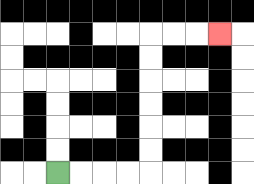{'start': '[2, 7]', 'end': '[9, 1]', 'path_directions': 'R,R,R,R,U,U,U,U,U,U,R,R,R', 'path_coordinates': '[[2, 7], [3, 7], [4, 7], [5, 7], [6, 7], [6, 6], [6, 5], [6, 4], [6, 3], [6, 2], [6, 1], [7, 1], [8, 1], [9, 1]]'}